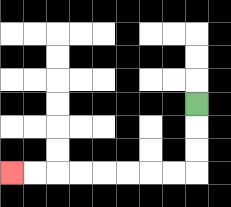{'start': '[8, 4]', 'end': '[0, 7]', 'path_directions': 'D,D,D,L,L,L,L,L,L,L,L', 'path_coordinates': '[[8, 4], [8, 5], [8, 6], [8, 7], [7, 7], [6, 7], [5, 7], [4, 7], [3, 7], [2, 7], [1, 7], [0, 7]]'}